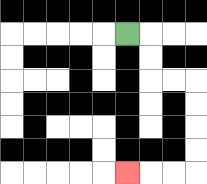{'start': '[5, 1]', 'end': '[5, 7]', 'path_directions': 'R,D,D,R,R,D,D,D,D,L,L,L', 'path_coordinates': '[[5, 1], [6, 1], [6, 2], [6, 3], [7, 3], [8, 3], [8, 4], [8, 5], [8, 6], [8, 7], [7, 7], [6, 7], [5, 7]]'}